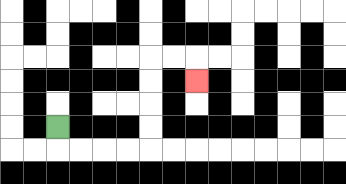{'start': '[2, 5]', 'end': '[8, 3]', 'path_directions': 'D,R,R,R,R,U,U,U,U,R,R,D', 'path_coordinates': '[[2, 5], [2, 6], [3, 6], [4, 6], [5, 6], [6, 6], [6, 5], [6, 4], [6, 3], [6, 2], [7, 2], [8, 2], [8, 3]]'}